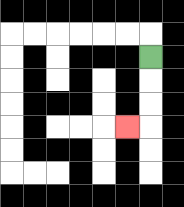{'start': '[6, 2]', 'end': '[5, 5]', 'path_directions': 'D,D,D,L', 'path_coordinates': '[[6, 2], [6, 3], [6, 4], [6, 5], [5, 5]]'}